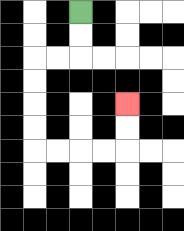{'start': '[3, 0]', 'end': '[5, 4]', 'path_directions': 'D,D,L,L,D,D,D,D,R,R,R,R,U,U', 'path_coordinates': '[[3, 0], [3, 1], [3, 2], [2, 2], [1, 2], [1, 3], [1, 4], [1, 5], [1, 6], [2, 6], [3, 6], [4, 6], [5, 6], [5, 5], [5, 4]]'}